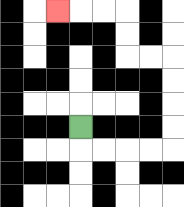{'start': '[3, 5]', 'end': '[2, 0]', 'path_directions': 'D,R,R,R,R,U,U,U,U,L,L,U,U,L,L,L', 'path_coordinates': '[[3, 5], [3, 6], [4, 6], [5, 6], [6, 6], [7, 6], [7, 5], [7, 4], [7, 3], [7, 2], [6, 2], [5, 2], [5, 1], [5, 0], [4, 0], [3, 0], [2, 0]]'}